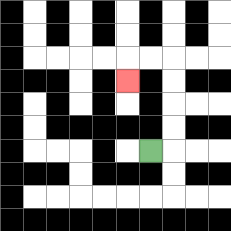{'start': '[6, 6]', 'end': '[5, 3]', 'path_directions': 'R,U,U,U,U,L,L,D', 'path_coordinates': '[[6, 6], [7, 6], [7, 5], [7, 4], [7, 3], [7, 2], [6, 2], [5, 2], [5, 3]]'}